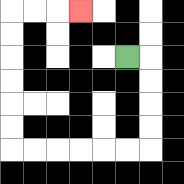{'start': '[5, 2]', 'end': '[3, 0]', 'path_directions': 'R,D,D,D,D,L,L,L,L,L,L,U,U,U,U,U,U,R,R,R', 'path_coordinates': '[[5, 2], [6, 2], [6, 3], [6, 4], [6, 5], [6, 6], [5, 6], [4, 6], [3, 6], [2, 6], [1, 6], [0, 6], [0, 5], [0, 4], [0, 3], [0, 2], [0, 1], [0, 0], [1, 0], [2, 0], [3, 0]]'}